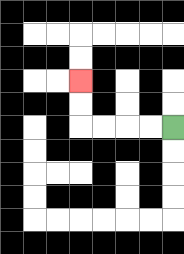{'start': '[7, 5]', 'end': '[3, 3]', 'path_directions': 'L,L,L,L,U,U', 'path_coordinates': '[[7, 5], [6, 5], [5, 5], [4, 5], [3, 5], [3, 4], [3, 3]]'}